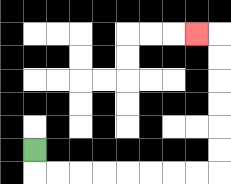{'start': '[1, 6]', 'end': '[8, 1]', 'path_directions': 'D,R,R,R,R,R,R,R,R,U,U,U,U,U,U,L', 'path_coordinates': '[[1, 6], [1, 7], [2, 7], [3, 7], [4, 7], [5, 7], [6, 7], [7, 7], [8, 7], [9, 7], [9, 6], [9, 5], [9, 4], [9, 3], [9, 2], [9, 1], [8, 1]]'}